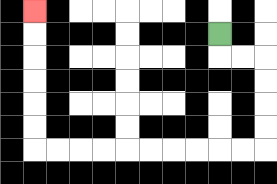{'start': '[9, 1]', 'end': '[1, 0]', 'path_directions': 'D,R,R,D,D,D,D,L,L,L,L,L,L,L,L,L,L,U,U,U,U,U,U', 'path_coordinates': '[[9, 1], [9, 2], [10, 2], [11, 2], [11, 3], [11, 4], [11, 5], [11, 6], [10, 6], [9, 6], [8, 6], [7, 6], [6, 6], [5, 6], [4, 6], [3, 6], [2, 6], [1, 6], [1, 5], [1, 4], [1, 3], [1, 2], [1, 1], [1, 0]]'}